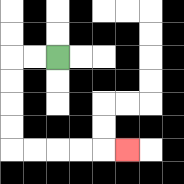{'start': '[2, 2]', 'end': '[5, 6]', 'path_directions': 'L,L,D,D,D,D,R,R,R,R,R', 'path_coordinates': '[[2, 2], [1, 2], [0, 2], [0, 3], [0, 4], [0, 5], [0, 6], [1, 6], [2, 6], [3, 6], [4, 6], [5, 6]]'}